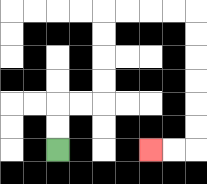{'start': '[2, 6]', 'end': '[6, 6]', 'path_directions': 'U,U,R,R,U,U,U,U,R,R,R,R,D,D,D,D,D,D,L,L', 'path_coordinates': '[[2, 6], [2, 5], [2, 4], [3, 4], [4, 4], [4, 3], [4, 2], [4, 1], [4, 0], [5, 0], [6, 0], [7, 0], [8, 0], [8, 1], [8, 2], [8, 3], [8, 4], [8, 5], [8, 6], [7, 6], [6, 6]]'}